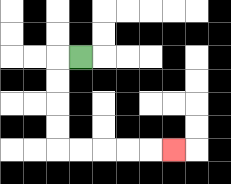{'start': '[3, 2]', 'end': '[7, 6]', 'path_directions': 'L,D,D,D,D,R,R,R,R,R', 'path_coordinates': '[[3, 2], [2, 2], [2, 3], [2, 4], [2, 5], [2, 6], [3, 6], [4, 6], [5, 6], [6, 6], [7, 6]]'}